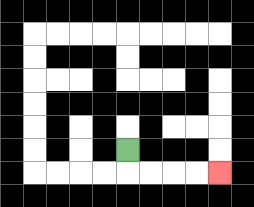{'start': '[5, 6]', 'end': '[9, 7]', 'path_directions': 'D,R,R,R,R', 'path_coordinates': '[[5, 6], [5, 7], [6, 7], [7, 7], [8, 7], [9, 7]]'}